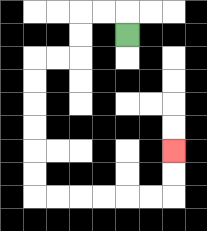{'start': '[5, 1]', 'end': '[7, 6]', 'path_directions': 'U,L,L,D,D,L,L,D,D,D,D,D,D,R,R,R,R,R,R,U,U', 'path_coordinates': '[[5, 1], [5, 0], [4, 0], [3, 0], [3, 1], [3, 2], [2, 2], [1, 2], [1, 3], [1, 4], [1, 5], [1, 6], [1, 7], [1, 8], [2, 8], [3, 8], [4, 8], [5, 8], [6, 8], [7, 8], [7, 7], [7, 6]]'}